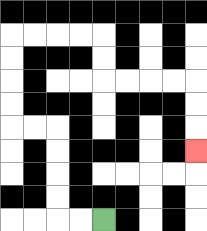{'start': '[4, 9]', 'end': '[8, 6]', 'path_directions': 'L,L,U,U,U,U,L,L,U,U,U,U,R,R,R,R,D,D,R,R,R,R,D,D,D', 'path_coordinates': '[[4, 9], [3, 9], [2, 9], [2, 8], [2, 7], [2, 6], [2, 5], [1, 5], [0, 5], [0, 4], [0, 3], [0, 2], [0, 1], [1, 1], [2, 1], [3, 1], [4, 1], [4, 2], [4, 3], [5, 3], [6, 3], [7, 3], [8, 3], [8, 4], [8, 5], [8, 6]]'}